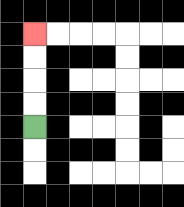{'start': '[1, 5]', 'end': '[1, 1]', 'path_directions': 'U,U,U,U', 'path_coordinates': '[[1, 5], [1, 4], [1, 3], [1, 2], [1, 1]]'}